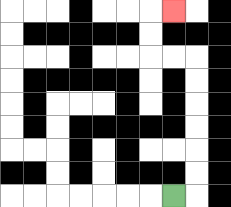{'start': '[7, 8]', 'end': '[7, 0]', 'path_directions': 'R,U,U,U,U,U,U,L,L,U,U,R', 'path_coordinates': '[[7, 8], [8, 8], [8, 7], [8, 6], [8, 5], [8, 4], [8, 3], [8, 2], [7, 2], [6, 2], [6, 1], [6, 0], [7, 0]]'}